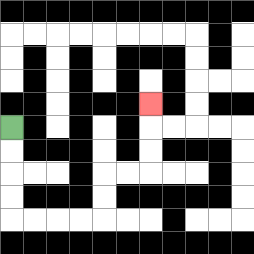{'start': '[0, 5]', 'end': '[6, 4]', 'path_directions': 'D,D,D,D,R,R,R,R,U,U,R,R,U,U,U', 'path_coordinates': '[[0, 5], [0, 6], [0, 7], [0, 8], [0, 9], [1, 9], [2, 9], [3, 9], [4, 9], [4, 8], [4, 7], [5, 7], [6, 7], [6, 6], [6, 5], [6, 4]]'}